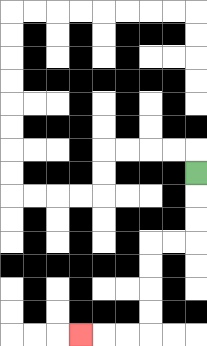{'start': '[8, 7]', 'end': '[3, 14]', 'path_directions': 'D,D,D,L,L,D,D,D,D,L,L,L', 'path_coordinates': '[[8, 7], [8, 8], [8, 9], [8, 10], [7, 10], [6, 10], [6, 11], [6, 12], [6, 13], [6, 14], [5, 14], [4, 14], [3, 14]]'}